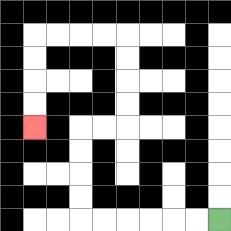{'start': '[9, 9]', 'end': '[1, 5]', 'path_directions': 'L,L,L,L,L,L,U,U,U,U,R,R,U,U,U,U,L,L,L,L,D,D,D,D', 'path_coordinates': '[[9, 9], [8, 9], [7, 9], [6, 9], [5, 9], [4, 9], [3, 9], [3, 8], [3, 7], [3, 6], [3, 5], [4, 5], [5, 5], [5, 4], [5, 3], [5, 2], [5, 1], [4, 1], [3, 1], [2, 1], [1, 1], [1, 2], [1, 3], [1, 4], [1, 5]]'}